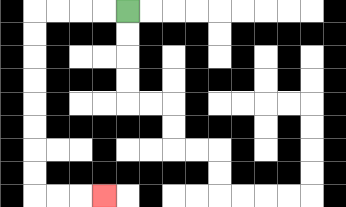{'start': '[5, 0]', 'end': '[4, 8]', 'path_directions': 'L,L,L,L,D,D,D,D,D,D,D,D,R,R,R', 'path_coordinates': '[[5, 0], [4, 0], [3, 0], [2, 0], [1, 0], [1, 1], [1, 2], [1, 3], [1, 4], [1, 5], [1, 6], [1, 7], [1, 8], [2, 8], [3, 8], [4, 8]]'}